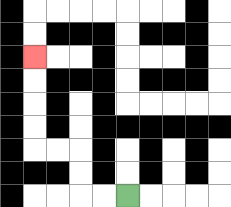{'start': '[5, 8]', 'end': '[1, 2]', 'path_directions': 'L,L,U,U,L,L,U,U,U,U', 'path_coordinates': '[[5, 8], [4, 8], [3, 8], [3, 7], [3, 6], [2, 6], [1, 6], [1, 5], [1, 4], [1, 3], [1, 2]]'}